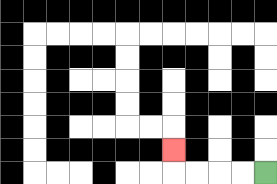{'start': '[11, 7]', 'end': '[7, 6]', 'path_directions': 'L,L,L,L,U', 'path_coordinates': '[[11, 7], [10, 7], [9, 7], [8, 7], [7, 7], [7, 6]]'}